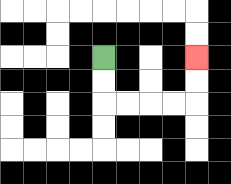{'start': '[4, 2]', 'end': '[8, 2]', 'path_directions': 'D,D,R,R,R,R,U,U', 'path_coordinates': '[[4, 2], [4, 3], [4, 4], [5, 4], [6, 4], [7, 4], [8, 4], [8, 3], [8, 2]]'}